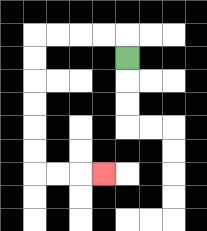{'start': '[5, 2]', 'end': '[4, 7]', 'path_directions': 'U,L,L,L,L,D,D,D,D,D,D,R,R,R', 'path_coordinates': '[[5, 2], [5, 1], [4, 1], [3, 1], [2, 1], [1, 1], [1, 2], [1, 3], [1, 4], [1, 5], [1, 6], [1, 7], [2, 7], [3, 7], [4, 7]]'}